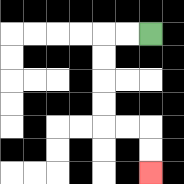{'start': '[6, 1]', 'end': '[6, 7]', 'path_directions': 'L,L,D,D,D,D,R,R,D,D', 'path_coordinates': '[[6, 1], [5, 1], [4, 1], [4, 2], [4, 3], [4, 4], [4, 5], [5, 5], [6, 5], [6, 6], [6, 7]]'}